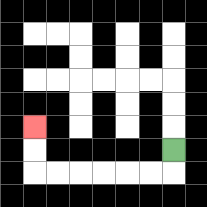{'start': '[7, 6]', 'end': '[1, 5]', 'path_directions': 'D,L,L,L,L,L,L,U,U', 'path_coordinates': '[[7, 6], [7, 7], [6, 7], [5, 7], [4, 7], [3, 7], [2, 7], [1, 7], [1, 6], [1, 5]]'}